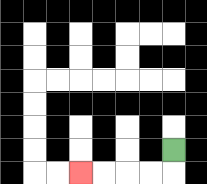{'start': '[7, 6]', 'end': '[3, 7]', 'path_directions': 'D,L,L,L,L', 'path_coordinates': '[[7, 6], [7, 7], [6, 7], [5, 7], [4, 7], [3, 7]]'}